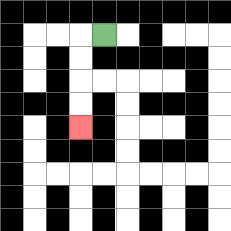{'start': '[4, 1]', 'end': '[3, 5]', 'path_directions': 'L,D,D,D,D', 'path_coordinates': '[[4, 1], [3, 1], [3, 2], [3, 3], [3, 4], [3, 5]]'}